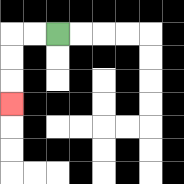{'start': '[2, 1]', 'end': '[0, 4]', 'path_directions': 'L,L,D,D,D', 'path_coordinates': '[[2, 1], [1, 1], [0, 1], [0, 2], [0, 3], [0, 4]]'}